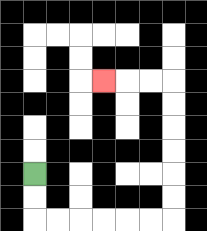{'start': '[1, 7]', 'end': '[4, 3]', 'path_directions': 'D,D,R,R,R,R,R,R,U,U,U,U,U,U,L,L,L', 'path_coordinates': '[[1, 7], [1, 8], [1, 9], [2, 9], [3, 9], [4, 9], [5, 9], [6, 9], [7, 9], [7, 8], [7, 7], [7, 6], [7, 5], [7, 4], [7, 3], [6, 3], [5, 3], [4, 3]]'}